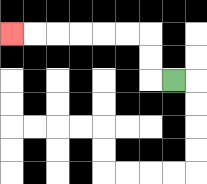{'start': '[7, 3]', 'end': '[0, 1]', 'path_directions': 'L,U,U,L,L,L,L,L,L', 'path_coordinates': '[[7, 3], [6, 3], [6, 2], [6, 1], [5, 1], [4, 1], [3, 1], [2, 1], [1, 1], [0, 1]]'}